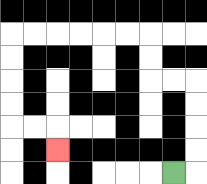{'start': '[7, 7]', 'end': '[2, 6]', 'path_directions': 'R,U,U,U,U,L,L,U,U,L,L,L,L,L,L,D,D,D,D,R,R,D', 'path_coordinates': '[[7, 7], [8, 7], [8, 6], [8, 5], [8, 4], [8, 3], [7, 3], [6, 3], [6, 2], [6, 1], [5, 1], [4, 1], [3, 1], [2, 1], [1, 1], [0, 1], [0, 2], [0, 3], [0, 4], [0, 5], [1, 5], [2, 5], [2, 6]]'}